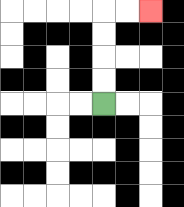{'start': '[4, 4]', 'end': '[6, 0]', 'path_directions': 'U,U,U,U,R,R', 'path_coordinates': '[[4, 4], [4, 3], [4, 2], [4, 1], [4, 0], [5, 0], [6, 0]]'}